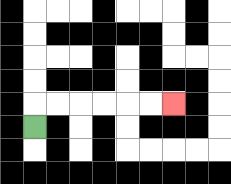{'start': '[1, 5]', 'end': '[7, 4]', 'path_directions': 'U,R,R,R,R,R,R', 'path_coordinates': '[[1, 5], [1, 4], [2, 4], [3, 4], [4, 4], [5, 4], [6, 4], [7, 4]]'}